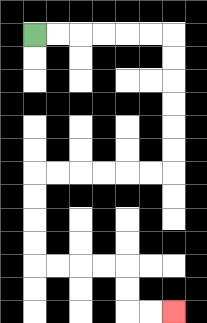{'start': '[1, 1]', 'end': '[7, 13]', 'path_directions': 'R,R,R,R,R,R,D,D,D,D,D,D,L,L,L,L,L,L,D,D,D,D,R,R,R,R,D,D,R,R', 'path_coordinates': '[[1, 1], [2, 1], [3, 1], [4, 1], [5, 1], [6, 1], [7, 1], [7, 2], [7, 3], [7, 4], [7, 5], [7, 6], [7, 7], [6, 7], [5, 7], [4, 7], [3, 7], [2, 7], [1, 7], [1, 8], [1, 9], [1, 10], [1, 11], [2, 11], [3, 11], [4, 11], [5, 11], [5, 12], [5, 13], [6, 13], [7, 13]]'}